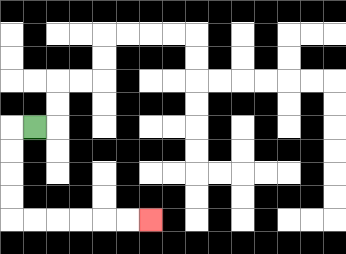{'start': '[1, 5]', 'end': '[6, 9]', 'path_directions': 'L,D,D,D,D,R,R,R,R,R,R', 'path_coordinates': '[[1, 5], [0, 5], [0, 6], [0, 7], [0, 8], [0, 9], [1, 9], [2, 9], [3, 9], [4, 9], [5, 9], [6, 9]]'}